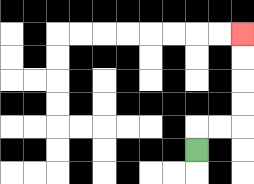{'start': '[8, 6]', 'end': '[10, 1]', 'path_directions': 'U,R,R,U,U,U,U', 'path_coordinates': '[[8, 6], [8, 5], [9, 5], [10, 5], [10, 4], [10, 3], [10, 2], [10, 1]]'}